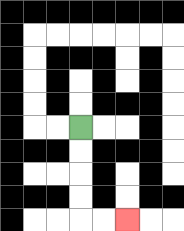{'start': '[3, 5]', 'end': '[5, 9]', 'path_directions': 'D,D,D,D,R,R', 'path_coordinates': '[[3, 5], [3, 6], [3, 7], [3, 8], [3, 9], [4, 9], [5, 9]]'}